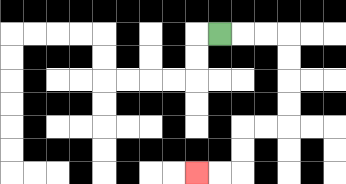{'start': '[9, 1]', 'end': '[8, 7]', 'path_directions': 'R,R,R,D,D,D,D,L,L,D,D,L,L', 'path_coordinates': '[[9, 1], [10, 1], [11, 1], [12, 1], [12, 2], [12, 3], [12, 4], [12, 5], [11, 5], [10, 5], [10, 6], [10, 7], [9, 7], [8, 7]]'}